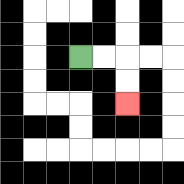{'start': '[3, 2]', 'end': '[5, 4]', 'path_directions': 'R,R,D,D', 'path_coordinates': '[[3, 2], [4, 2], [5, 2], [5, 3], [5, 4]]'}